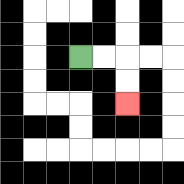{'start': '[3, 2]', 'end': '[5, 4]', 'path_directions': 'R,R,D,D', 'path_coordinates': '[[3, 2], [4, 2], [5, 2], [5, 3], [5, 4]]'}